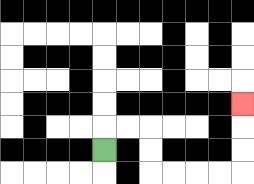{'start': '[4, 6]', 'end': '[10, 4]', 'path_directions': 'U,R,R,D,D,R,R,R,R,U,U,U', 'path_coordinates': '[[4, 6], [4, 5], [5, 5], [6, 5], [6, 6], [6, 7], [7, 7], [8, 7], [9, 7], [10, 7], [10, 6], [10, 5], [10, 4]]'}